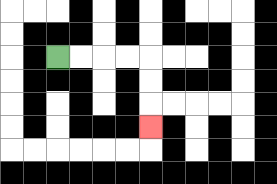{'start': '[2, 2]', 'end': '[6, 5]', 'path_directions': 'R,R,R,R,D,D,D', 'path_coordinates': '[[2, 2], [3, 2], [4, 2], [5, 2], [6, 2], [6, 3], [6, 4], [6, 5]]'}